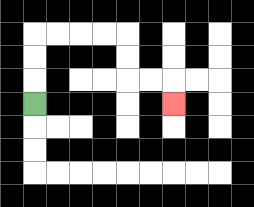{'start': '[1, 4]', 'end': '[7, 4]', 'path_directions': 'U,U,U,R,R,R,R,D,D,R,R,D', 'path_coordinates': '[[1, 4], [1, 3], [1, 2], [1, 1], [2, 1], [3, 1], [4, 1], [5, 1], [5, 2], [5, 3], [6, 3], [7, 3], [7, 4]]'}